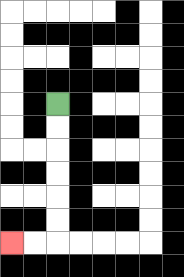{'start': '[2, 4]', 'end': '[0, 10]', 'path_directions': 'D,D,D,D,D,D,L,L', 'path_coordinates': '[[2, 4], [2, 5], [2, 6], [2, 7], [2, 8], [2, 9], [2, 10], [1, 10], [0, 10]]'}